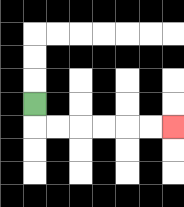{'start': '[1, 4]', 'end': '[7, 5]', 'path_directions': 'D,R,R,R,R,R,R', 'path_coordinates': '[[1, 4], [1, 5], [2, 5], [3, 5], [4, 5], [5, 5], [6, 5], [7, 5]]'}